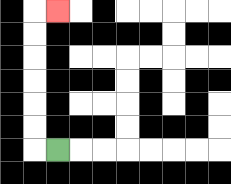{'start': '[2, 6]', 'end': '[2, 0]', 'path_directions': 'L,U,U,U,U,U,U,R', 'path_coordinates': '[[2, 6], [1, 6], [1, 5], [1, 4], [1, 3], [1, 2], [1, 1], [1, 0], [2, 0]]'}